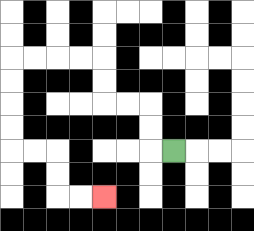{'start': '[7, 6]', 'end': '[4, 8]', 'path_directions': 'L,U,U,L,L,U,U,L,L,L,L,D,D,D,D,R,R,D,D,R,R', 'path_coordinates': '[[7, 6], [6, 6], [6, 5], [6, 4], [5, 4], [4, 4], [4, 3], [4, 2], [3, 2], [2, 2], [1, 2], [0, 2], [0, 3], [0, 4], [0, 5], [0, 6], [1, 6], [2, 6], [2, 7], [2, 8], [3, 8], [4, 8]]'}